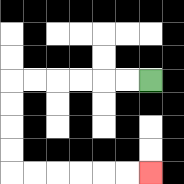{'start': '[6, 3]', 'end': '[6, 7]', 'path_directions': 'L,L,L,L,L,L,D,D,D,D,R,R,R,R,R,R', 'path_coordinates': '[[6, 3], [5, 3], [4, 3], [3, 3], [2, 3], [1, 3], [0, 3], [0, 4], [0, 5], [0, 6], [0, 7], [1, 7], [2, 7], [3, 7], [4, 7], [5, 7], [6, 7]]'}